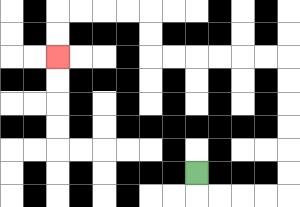{'start': '[8, 7]', 'end': '[2, 2]', 'path_directions': 'D,R,R,R,R,U,U,U,U,U,U,L,L,L,L,L,L,U,U,L,L,L,L,D,D', 'path_coordinates': '[[8, 7], [8, 8], [9, 8], [10, 8], [11, 8], [12, 8], [12, 7], [12, 6], [12, 5], [12, 4], [12, 3], [12, 2], [11, 2], [10, 2], [9, 2], [8, 2], [7, 2], [6, 2], [6, 1], [6, 0], [5, 0], [4, 0], [3, 0], [2, 0], [2, 1], [2, 2]]'}